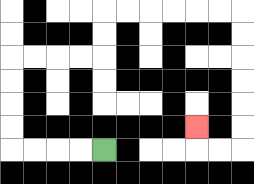{'start': '[4, 6]', 'end': '[8, 5]', 'path_directions': 'L,L,L,L,U,U,U,U,R,R,R,R,U,U,R,R,R,R,R,R,D,D,D,D,D,D,L,L,U', 'path_coordinates': '[[4, 6], [3, 6], [2, 6], [1, 6], [0, 6], [0, 5], [0, 4], [0, 3], [0, 2], [1, 2], [2, 2], [3, 2], [4, 2], [4, 1], [4, 0], [5, 0], [6, 0], [7, 0], [8, 0], [9, 0], [10, 0], [10, 1], [10, 2], [10, 3], [10, 4], [10, 5], [10, 6], [9, 6], [8, 6], [8, 5]]'}